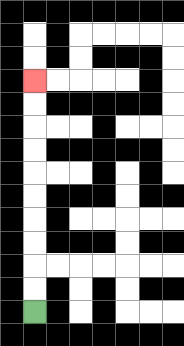{'start': '[1, 13]', 'end': '[1, 3]', 'path_directions': 'U,U,U,U,U,U,U,U,U,U', 'path_coordinates': '[[1, 13], [1, 12], [1, 11], [1, 10], [1, 9], [1, 8], [1, 7], [1, 6], [1, 5], [1, 4], [1, 3]]'}